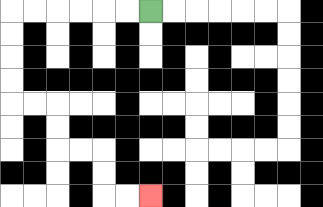{'start': '[6, 0]', 'end': '[6, 8]', 'path_directions': 'L,L,L,L,L,L,D,D,D,D,R,R,D,D,R,R,D,D,R,R', 'path_coordinates': '[[6, 0], [5, 0], [4, 0], [3, 0], [2, 0], [1, 0], [0, 0], [0, 1], [0, 2], [0, 3], [0, 4], [1, 4], [2, 4], [2, 5], [2, 6], [3, 6], [4, 6], [4, 7], [4, 8], [5, 8], [6, 8]]'}